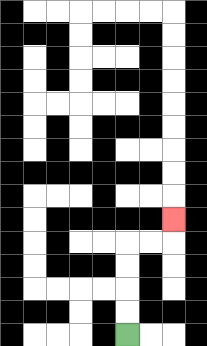{'start': '[5, 14]', 'end': '[7, 9]', 'path_directions': 'U,U,U,U,R,R,U', 'path_coordinates': '[[5, 14], [5, 13], [5, 12], [5, 11], [5, 10], [6, 10], [7, 10], [7, 9]]'}